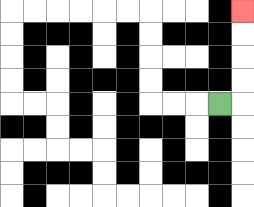{'start': '[9, 4]', 'end': '[10, 0]', 'path_directions': 'R,U,U,U,U', 'path_coordinates': '[[9, 4], [10, 4], [10, 3], [10, 2], [10, 1], [10, 0]]'}